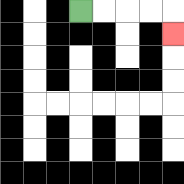{'start': '[3, 0]', 'end': '[7, 1]', 'path_directions': 'R,R,R,R,D', 'path_coordinates': '[[3, 0], [4, 0], [5, 0], [6, 0], [7, 0], [7, 1]]'}